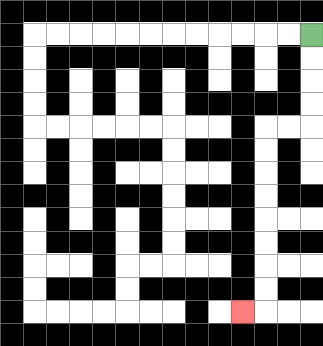{'start': '[13, 1]', 'end': '[10, 13]', 'path_directions': 'D,D,D,D,L,L,D,D,D,D,D,D,D,D,L', 'path_coordinates': '[[13, 1], [13, 2], [13, 3], [13, 4], [13, 5], [12, 5], [11, 5], [11, 6], [11, 7], [11, 8], [11, 9], [11, 10], [11, 11], [11, 12], [11, 13], [10, 13]]'}